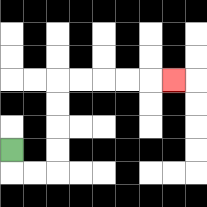{'start': '[0, 6]', 'end': '[7, 3]', 'path_directions': 'D,R,R,U,U,U,U,R,R,R,R,R', 'path_coordinates': '[[0, 6], [0, 7], [1, 7], [2, 7], [2, 6], [2, 5], [2, 4], [2, 3], [3, 3], [4, 3], [5, 3], [6, 3], [7, 3]]'}